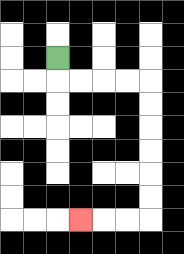{'start': '[2, 2]', 'end': '[3, 9]', 'path_directions': 'D,R,R,R,R,D,D,D,D,D,D,L,L,L', 'path_coordinates': '[[2, 2], [2, 3], [3, 3], [4, 3], [5, 3], [6, 3], [6, 4], [6, 5], [6, 6], [6, 7], [6, 8], [6, 9], [5, 9], [4, 9], [3, 9]]'}